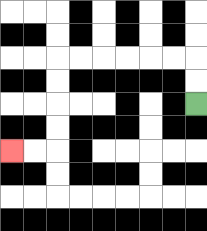{'start': '[8, 4]', 'end': '[0, 6]', 'path_directions': 'U,U,L,L,L,L,L,L,D,D,D,D,L,L', 'path_coordinates': '[[8, 4], [8, 3], [8, 2], [7, 2], [6, 2], [5, 2], [4, 2], [3, 2], [2, 2], [2, 3], [2, 4], [2, 5], [2, 6], [1, 6], [0, 6]]'}